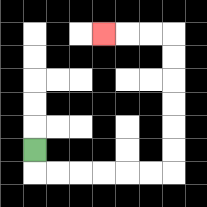{'start': '[1, 6]', 'end': '[4, 1]', 'path_directions': 'D,R,R,R,R,R,R,U,U,U,U,U,U,L,L,L', 'path_coordinates': '[[1, 6], [1, 7], [2, 7], [3, 7], [4, 7], [5, 7], [6, 7], [7, 7], [7, 6], [7, 5], [7, 4], [7, 3], [7, 2], [7, 1], [6, 1], [5, 1], [4, 1]]'}